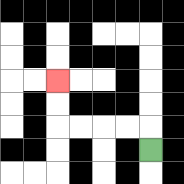{'start': '[6, 6]', 'end': '[2, 3]', 'path_directions': 'U,L,L,L,L,U,U', 'path_coordinates': '[[6, 6], [6, 5], [5, 5], [4, 5], [3, 5], [2, 5], [2, 4], [2, 3]]'}